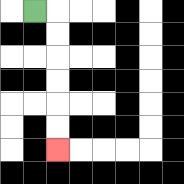{'start': '[1, 0]', 'end': '[2, 6]', 'path_directions': 'R,D,D,D,D,D,D', 'path_coordinates': '[[1, 0], [2, 0], [2, 1], [2, 2], [2, 3], [2, 4], [2, 5], [2, 6]]'}